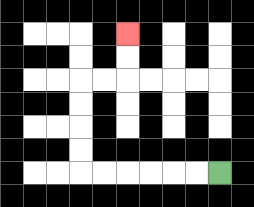{'start': '[9, 7]', 'end': '[5, 1]', 'path_directions': 'L,L,L,L,L,L,U,U,U,U,R,R,U,U', 'path_coordinates': '[[9, 7], [8, 7], [7, 7], [6, 7], [5, 7], [4, 7], [3, 7], [3, 6], [3, 5], [3, 4], [3, 3], [4, 3], [5, 3], [5, 2], [5, 1]]'}